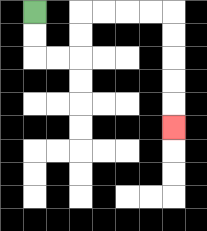{'start': '[1, 0]', 'end': '[7, 5]', 'path_directions': 'D,D,R,R,U,U,R,R,R,R,D,D,D,D,D', 'path_coordinates': '[[1, 0], [1, 1], [1, 2], [2, 2], [3, 2], [3, 1], [3, 0], [4, 0], [5, 0], [6, 0], [7, 0], [7, 1], [7, 2], [7, 3], [7, 4], [7, 5]]'}